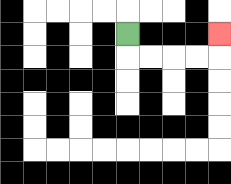{'start': '[5, 1]', 'end': '[9, 1]', 'path_directions': 'D,R,R,R,R,U', 'path_coordinates': '[[5, 1], [5, 2], [6, 2], [7, 2], [8, 2], [9, 2], [9, 1]]'}